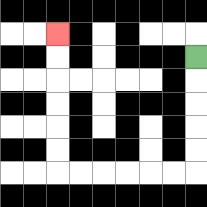{'start': '[8, 2]', 'end': '[2, 1]', 'path_directions': 'D,D,D,D,D,L,L,L,L,L,L,U,U,U,U,U,U', 'path_coordinates': '[[8, 2], [8, 3], [8, 4], [8, 5], [8, 6], [8, 7], [7, 7], [6, 7], [5, 7], [4, 7], [3, 7], [2, 7], [2, 6], [2, 5], [2, 4], [2, 3], [2, 2], [2, 1]]'}